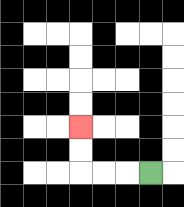{'start': '[6, 7]', 'end': '[3, 5]', 'path_directions': 'L,L,L,U,U', 'path_coordinates': '[[6, 7], [5, 7], [4, 7], [3, 7], [3, 6], [3, 5]]'}